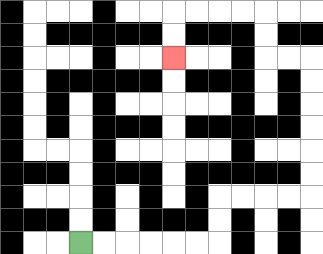{'start': '[3, 10]', 'end': '[7, 2]', 'path_directions': 'R,R,R,R,R,R,U,U,R,R,R,R,U,U,U,U,U,U,L,L,U,U,L,L,L,L,D,D', 'path_coordinates': '[[3, 10], [4, 10], [5, 10], [6, 10], [7, 10], [8, 10], [9, 10], [9, 9], [9, 8], [10, 8], [11, 8], [12, 8], [13, 8], [13, 7], [13, 6], [13, 5], [13, 4], [13, 3], [13, 2], [12, 2], [11, 2], [11, 1], [11, 0], [10, 0], [9, 0], [8, 0], [7, 0], [7, 1], [7, 2]]'}